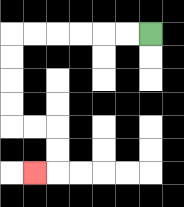{'start': '[6, 1]', 'end': '[1, 7]', 'path_directions': 'L,L,L,L,L,L,D,D,D,D,R,R,D,D,L', 'path_coordinates': '[[6, 1], [5, 1], [4, 1], [3, 1], [2, 1], [1, 1], [0, 1], [0, 2], [0, 3], [0, 4], [0, 5], [1, 5], [2, 5], [2, 6], [2, 7], [1, 7]]'}